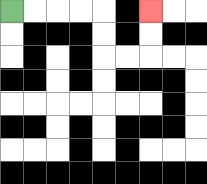{'start': '[0, 0]', 'end': '[6, 0]', 'path_directions': 'R,R,R,R,D,D,R,R,U,U', 'path_coordinates': '[[0, 0], [1, 0], [2, 0], [3, 0], [4, 0], [4, 1], [4, 2], [5, 2], [6, 2], [6, 1], [6, 0]]'}